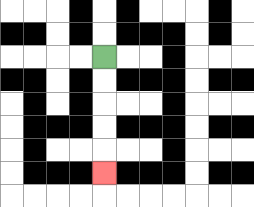{'start': '[4, 2]', 'end': '[4, 7]', 'path_directions': 'D,D,D,D,D', 'path_coordinates': '[[4, 2], [4, 3], [4, 4], [4, 5], [4, 6], [4, 7]]'}